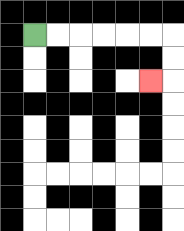{'start': '[1, 1]', 'end': '[6, 3]', 'path_directions': 'R,R,R,R,R,R,D,D,L', 'path_coordinates': '[[1, 1], [2, 1], [3, 1], [4, 1], [5, 1], [6, 1], [7, 1], [7, 2], [7, 3], [6, 3]]'}